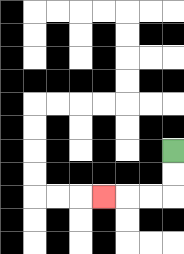{'start': '[7, 6]', 'end': '[4, 8]', 'path_directions': 'D,D,L,L,L', 'path_coordinates': '[[7, 6], [7, 7], [7, 8], [6, 8], [5, 8], [4, 8]]'}